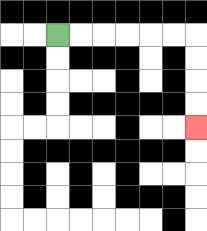{'start': '[2, 1]', 'end': '[8, 5]', 'path_directions': 'R,R,R,R,R,R,D,D,D,D', 'path_coordinates': '[[2, 1], [3, 1], [4, 1], [5, 1], [6, 1], [7, 1], [8, 1], [8, 2], [8, 3], [8, 4], [8, 5]]'}